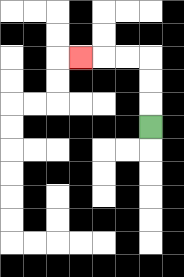{'start': '[6, 5]', 'end': '[3, 2]', 'path_directions': 'U,U,U,L,L,L', 'path_coordinates': '[[6, 5], [6, 4], [6, 3], [6, 2], [5, 2], [4, 2], [3, 2]]'}